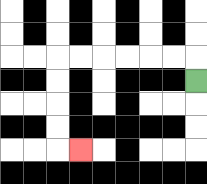{'start': '[8, 3]', 'end': '[3, 6]', 'path_directions': 'U,L,L,L,L,L,L,D,D,D,D,R', 'path_coordinates': '[[8, 3], [8, 2], [7, 2], [6, 2], [5, 2], [4, 2], [3, 2], [2, 2], [2, 3], [2, 4], [2, 5], [2, 6], [3, 6]]'}